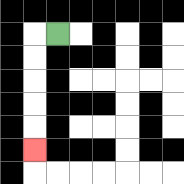{'start': '[2, 1]', 'end': '[1, 6]', 'path_directions': 'L,D,D,D,D,D', 'path_coordinates': '[[2, 1], [1, 1], [1, 2], [1, 3], [1, 4], [1, 5], [1, 6]]'}